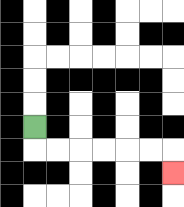{'start': '[1, 5]', 'end': '[7, 7]', 'path_directions': 'D,R,R,R,R,R,R,D', 'path_coordinates': '[[1, 5], [1, 6], [2, 6], [3, 6], [4, 6], [5, 6], [6, 6], [7, 6], [7, 7]]'}